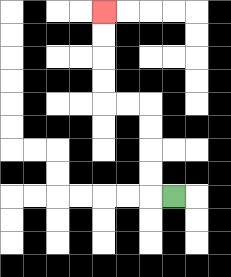{'start': '[7, 8]', 'end': '[4, 0]', 'path_directions': 'L,U,U,U,U,L,L,U,U,U,U', 'path_coordinates': '[[7, 8], [6, 8], [6, 7], [6, 6], [6, 5], [6, 4], [5, 4], [4, 4], [4, 3], [4, 2], [4, 1], [4, 0]]'}